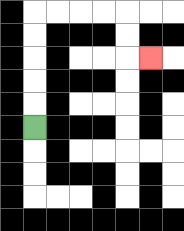{'start': '[1, 5]', 'end': '[6, 2]', 'path_directions': 'U,U,U,U,U,R,R,R,R,D,D,R', 'path_coordinates': '[[1, 5], [1, 4], [1, 3], [1, 2], [1, 1], [1, 0], [2, 0], [3, 0], [4, 0], [5, 0], [5, 1], [5, 2], [6, 2]]'}